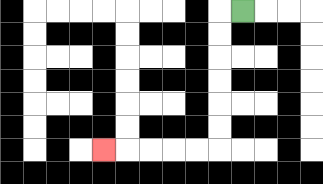{'start': '[10, 0]', 'end': '[4, 6]', 'path_directions': 'L,D,D,D,D,D,D,L,L,L,L,L', 'path_coordinates': '[[10, 0], [9, 0], [9, 1], [9, 2], [9, 3], [9, 4], [9, 5], [9, 6], [8, 6], [7, 6], [6, 6], [5, 6], [4, 6]]'}